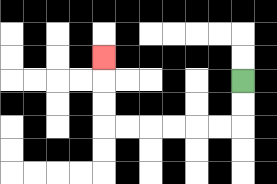{'start': '[10, 3]', 'end': '[4, 2]', 'path_directions': 'D,D,L,L,L,L,L,L,U,U,U', 'path_coordinates': '[[10, 3], [10, 4], [10, 5], [9, 5], [8, 5], [7, 5], [6, 5], [5, 5], [4, 5], [4, 4], [4, 3], [4, 2]]'}